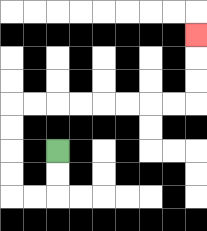{'start': '[2, 6]', 'end': '[8, 1]', 'path_directions': 'D,D,L,L,U,U,U,U,R,R,R,R,R,R,R,R,U,U,U', 'path_coordinates': '[[2, 6], [2, 7], [2, 8], [1, 8], [0, 8], [0, 7], [0, 6], [0, 5], [0, 4], [1, 4], [2, 4], [3, 4], [4, 4], [5, 4], [6, 4], [7, 4], [8, 4], [8, 3], [8, 2], [8, 1]]'}